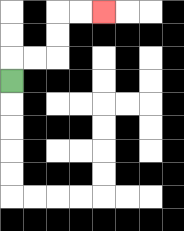{'start': '[0, 3]', 'end': '[4, 0]', 'path_directions': 'U,R,R,U,U,R,R', 'path_coordinates': '[[0, 3], [0, 2], [1, 2], [2, 2], [2, 1], [2, 0], [3, 0], [4, 0]]'}